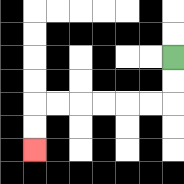{'start': '[7, 2]', 'end': '[1, 6]', 'path_directions': 'D,D,L,L,L,L,L,L,D,D', 'path_coordinates': '[[7, 2], [7, 3], [7, 4], [6, 4], [5, 4], [4, 4], [3, 4], [2, 4], [1, 4], [1, 5], [1, 6]]'}